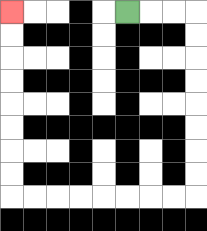{'start': '[5, 0]', 'end': '[0, 0]', 'path_directions': 'R,R,R,D,D,D,D,D,D,D,D,L,L,L,L,L,L,L,L,U,U,U,U,U,U,U,U', 'path_coordinates': '[[5, 0], [6, 0], [7, 0], [8, 0], [8, 1], [8, 2], [8, 3], [8, 4], [8, 5], [8, 6], [8, 7], [8, 8], [7, 8], [6, 8], [5, 8], [4, 8], [3, 8], [2, 8], [1, 8], [0, 8], [0, 7], [0, 6], [0, 5], [0, 4], [0, 3], [0, 2], [0, 1], [0, 0]]'}